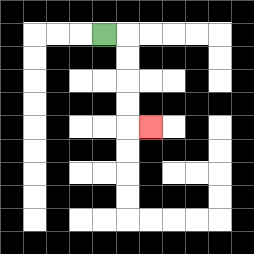{'start': '[4, 1]', 'end': '[6, 5]', 'path_directions': 'R,D,D,D,D,R', 'path_coordinates': '[[4, 1], [5, 1], [5, 2], [5, 3], [5, 4], [5, 5], [6, 5]]'}